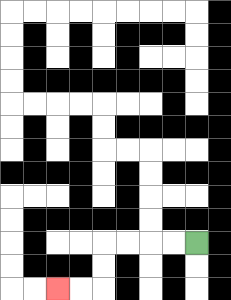{'start': '[8, 10]', 'end': '[2, 12]', 'path_directions': 'L,L,L,L,D,D,L,L', 'path_coordinates': '[[8, 10], [7, 10], [6, 10], [5, 10], [4, 10], [4, 11], [4, 12], [3, 12], [2, 12]]'}